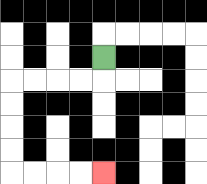{'start': '[4, 2]', 'end': '[4, 7]', 'path_directions': 'D,L,L,L,L,D,D,D,D,R,R,R,R', 'path_coordinates': '[[4, 2], [4, 3], [3, 3], [2, 3], [1, 3], [0, 3], [0, 4], [0, 5], [0, 6], [0, 7], [1, 7], [2, 7], [3, 7], [4, 7]]'}